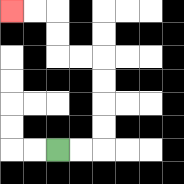{'start': '[2, 6]', 'end': '[0, 0]', 'path_directions': 'R,R,U,U,U,U,L,L,U,U,L,L', 'path_coordinates': '[[2, 6], [3, 6], [4, 6], [4, 5], [4, 4], [4, 3], [4, 2], [3, 2], [2, 2], [2, 1], [2, 0], [1, 0], [0, 0]]'}